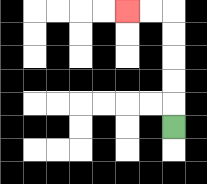{'start': '[7, 5]', 'end': '[5, 0]', 'path_directions': 'U,U,U,U,U,L,L', 'path_coordinates': '[[7, 5], [7, 4], [7, 3], [7, 2], [7, 1], [7, 0], [6, 0], [5, 0]]'}